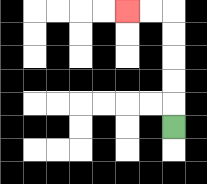{'start': '[7, 5]', 'end': '[5, 0]', 'path_directions': 'U,U,U,U,U,L,L', 'path_coordinates': '[[7, 5], [7, 4], [7, 3], [7, 2], [7, 1], [7, 0], [6, 0], [5, 0]]'}